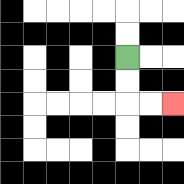{'start': '[5, 2]', 'end': '[7, 4]', 'path_directions': 'D,D,R,R', 'path_coordinates': '[[5, 2], [5, 3], [5, 4], [6, 4], [7, 4]]'}